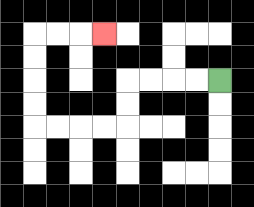{'start': '[9, 3]', 'end': '[4, 1]', 'path_directions': 'L,L,L,L,D,D,L,L,L,L,U,U,U,U,R,R,R', 'path_coordinates': '[[9, 3], [8, 3], [7, 3], [6, 3], [5, 3], [5, 4], [5, 5], [4, 5], [3, 5], [2, 5], [1, 5], [1, 4], [1, 3], [1, 2], [1, 1], [2, 1], [3, 1], [4, 1]]'}